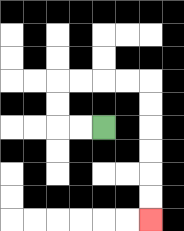{'start': '[4, 5]', 'end': '[6, 9]', 'path_directions': 'L,L,U,U,R,R,R,R,D,D,D,D,D,D', 'path_coordinates': '[[4, 5], [3, 5], [2, 5], [2, 4], [2, 3], [3, 3], [4, 3], [5, 3], [6, 3], [6, 4], [6, 5], [6, 6], [6, 7], [6, 8], [6, 9]]'}